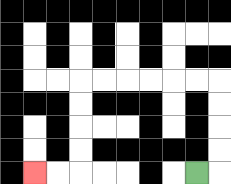{'start': '[8, 7]', 'end': '[1, 7]', 'path_directions': 'R,U,U,U,U,L,L,L,L,L,L,D,D,D,D,L,L', 'path_coordinates': '[[8, 7], [9, 7], [9, 6], [9, 5], [9, 4], [9, 3], [8, 3], [7, 3], [6, 3], [5, 3], [4, 3], [3, 3], [3, 4], [3, 5], [3, 6], [3, 7], [2, 7], [1, 7]]'}